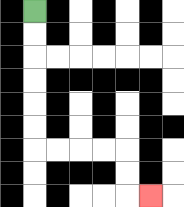{'start': '[1, 0]', 'end': '[6, 8]', 'path_directions': 'D,D,D,D,D,D,R,R,R,R,D,D,R', 'path_coordinates': '[[1, 0], [1, 1], [1, 2], [1, 3], [1, 4], [1, 5], [1, 6], [2, 6], [3, 6], [4, 6], [5, 6], [5, 7], [5, 8], [6, 8]]'}